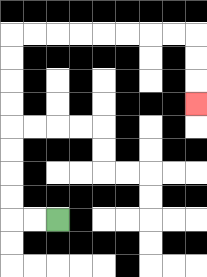{'start': '[2, 9]', 'end': '[8, 4]', 'path_directions': 'L,L,U,U,U,U,U,U,U,U,R,R,R,R,R,R,R,R,D,D,D', 'path_coordinates': '[[2, 9], [1, 9], [0, 9], [0, 8], [0, 7], [0, 6], [0, 5], [0, 4], [0, 3], [0, 2], [0, 1], [1, 1], [2, 1], [3, 1], [4, 1], [5, 1], [6, 1], [7, 1], [8, 1], [8, 2], [8, 3], [8, 4]]'}